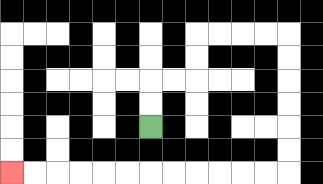{'start': '[6, 5]', 'end': '[0, 7]', 'path_directions': 'U,U,R,R,U,U,R,R,R,R,D,D,D,D,D,D,L,L,L,L,L,L,L,L,L,L,L,L', 'path_coordinates': '[[6, 5], [6, 4], [6, 3], [7, 3], [8, 3], [8, 2], [8, 1], [9, 1], [10, 1], [11, 1], [12, 1], [12, 2], [12, 3], [12, 4], [12, 5], [12, 6], [12, 7], [11, 7], [10, 7], [9, 7], [8, 7], [7, 7], [6, 7], [5, 7], [4, 7], [3, 7], [2, 7], [1, 7], [0, 7]]'}